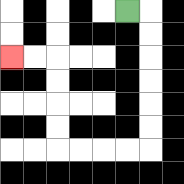{'start': '[5, 0]', 'end': '[0, 2]', 'path_directions': 'R,D,D,D,D,D,D,L,L,L,L,U,U,U,U,L,L', 'path_coordinates': '[[5, 0], [6, 0], [6, 1], [6, 2], [6, 3], [6, 4], [6, 5], [6, 6], [5, 6], [4, 6], [3, 6], [2, 6], [2, 5], [2, 4], [2, 3], [2, 2], [1, 2], [0, 2]]'}